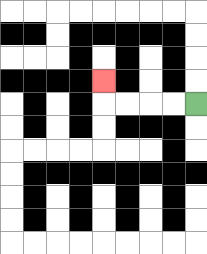{'start': '[8, 4]', 'end': '[4, 3]', 'path_directions': 'L,L,L,L,U', 'path_coordinates': '[[8, 4], [7, 4], [6, 4], [5, 4], [4, 4], [4, 3]]'}